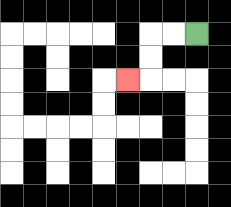{'start': '[8, 1]', 'end': '[5, 3]', 'path_directions': 'L,L,D,D,L', 'path_coordinates': '[[8, 1], [7, 1], [6, 1], [6, 2], [6, 3], [5, 3]]'}